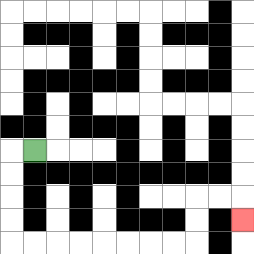{'start': '[1, 6]', 'end': '[10, 9]', 'path_directions': 'L,D,D,D,D,R,R,R,R,R,R,R,R,U,U,R,R,D', 'path_coordinates': '[[1, 6], [0, 6], [0, 7], [0, 8], [0, 9], [0, 10], [1, 10], [2, 10], [3, 10], [4, 10], [5, 10], [6, 10], [7, 10], [8, 10], [8, 9], [8, 8], [9, 8], [10, 8], [10, 9]]'}